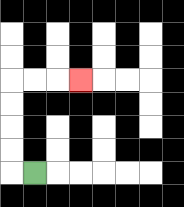{'start': '[1, 7]', 'end': '[3, 3]', 'path_directions': 'L,U,U,U,U,R,R,R', 'path_coordinates': '[[1, 7], [0, 7], [0, 6], [0, 5], [0, 4], [0, 3], [1, 3], [2, 3], [3, 3]]'}